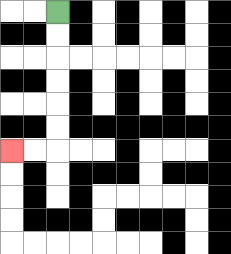{'start': '[2, 0]', 'end': '[0, 6]', 'path_directions': 'D,D,D,D,D,D,L,L', 'path_coordinates': '[[2, 0], [2, 1], [2, 2], [2, 3], [2, 4], [2, 5], [2, 6], [1, 6], [0, 6]]'}